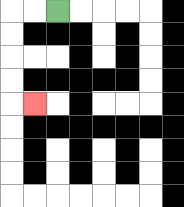{'start': '[2, 0]', 'end': '[1, 4]', 'path_directions': 'L,L,D,D,D,D,R', 'path_coordinates': '[[2, 0], [1, 0], [0, 0], [0, 1], [0, 2], [0, 3], [0, 4], [1, 4]]'}